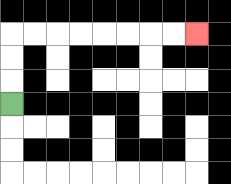{'start': '[0, 4]', 'end': '[8, 1]', 'path_directions': 'U,U,U,R,R,R,R,R,R,R,R', 'path_coordinates': '[[0, 4], [0, 3], [0, 2], [0, 1], [1, 1], [2, 1], [3, 1], [4, 1], [5, 1], [6, 1], [7, 1], [8, 1]]'}